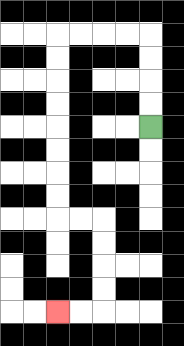{'start': '[6, 5]', 'end': '[2, 13]', 'path_directions': 'U,U,U,U,L,L,L,L,D,D,D,D,D,D,D,D,R,R,D,D,D,D,L,L', 'path_coordinates': '[[6, 5], [6, 4], [6, 3], [6, 2], [6, 1], [5, 1], [4, 1], [3, 1], [2, 1], [2, 2], [2, 3], [2, 4], [2, 5], [2, 6], [2, 7], [2, 8], [2, 9], [3, 9], [4, 9], [4, 10], [4, 11], [4, 12], [4, 13], [3, 13], [2, 13]]'}